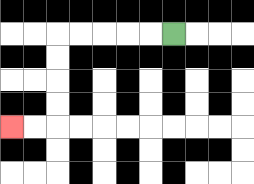{'start': '[7, 1]', 'end': '[0, 5]', 'path_directions': 'L,L,L,L,L,D,D,D,D,L,L', 'path_coordinates': '[[7, 1], [6, 1], [5, 1], [4, 1], [3, 1], [2, 1], [2, 2], [2, 3], [2, 4], [2, 5], [1, 5], [0, 5]]'}